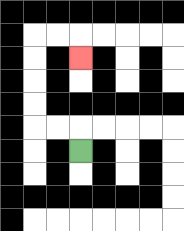{'start': '[3, 6]', 'end': '[3, 2]', 'path_directions': 'U,L,L,U,U,U,U,R,R,D', 'path_coordinates': '[[3, 6], [3, 5], [2, 5], [1, 5], [1, 4], [1, 3], [1, 2], [1, 1], [2, 1], [3, 1], [3, 2]]'}